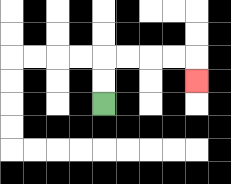{'start': '[4, 4]', 'end': '[8, 3]', 'path_directions': 'U,U,R,R,R,R,D', 'path_coordinates': '[[4, 4], [4, 3], [4, 2], [5, 2], [6, 2], [7, 2], [8, 2], [8, 3]]'}